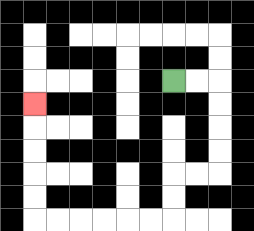{'start': '[7, 3]', 'end': '[1, 4]', 'path_directions': 'R,R,D,D,D,D,L,L,D,D,L,L,L,L,L,L,U,U,U,U,U', 'path_coordinates': '[[7, 3], [8, 3], [9, 3], [9, 4], [9, 5], [9, 6], [9, 7], [8, 7], [7, 7], [7, 8], [7, 9], [6, 9], [5, 9], [4, 9], [3, 9], [2, 9], [1, 9], [1, 8], [1, 7], [1, 6], [1, 5], [1, 4]]'}